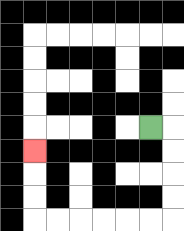{'start': '[6, 5]', 'end': '[1, 6]', 'path_directions': 'R,D,D,D,D,L,L,L,L,L,L,U,U,U', 'path_coordinates': '[[6, 5], [7, 5], [7, 6], [7, 7], [7, 8], [7, 9], [6, 9], [5, 9], [4, 9], [3, 9], [2, 9], [1, 9], [1, 8], [1, 7], [1, 6]]'}